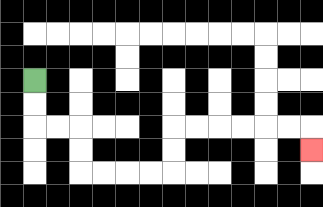{'start': '[1, 3]', 'end': '[13, 6]', 'path_directions': 'D,D,R,R,D,D,R,R,R,R,U,U,R,R,R,R,R,R,D', 'path_coordinates': '[[1, 3], [1, 4], [1, 5], [2, 5], [3, 5], [3, 6], [3, 7], [4, 7], [5, 7], [6, 7], [7, 7], [7, 6], [7, 5], [8, 5], [9, 5], [10, 5], [11, 5], [12, 5], [13, 5], [13, 6]]'}